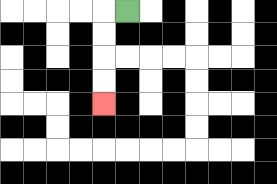{'start': '[5, 0]', 'end': '[4, 4]', 'path_directions': 'L,D,D,D,D', 'path_coordinates': '[[5, 0], [4, 0], [4, 1], [4, 2], [4, 3], [4, 4]]'}